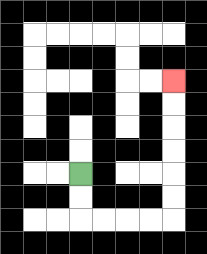{'start': '[3, 7]', 'end': '[7, 3]', 'path_directions': 'D,D,R,R,R,R,U,U,U,U,U,U', 'path_coordinates': '[[3, 7], [3, 8], [3, 9], [4, 9], [5, 9], [6, 9], [7, 9], [7, 8], [7, 7], [7, 6], [7, 5], [7, 4], [7, 3]]'}